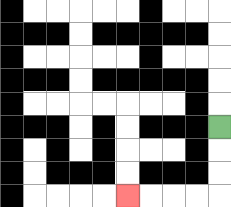{'start': '[9, 5]', 'end': '[5, 8]', 'path_directions': 'D,D,D,L,L,L,L', 'path_coordinates': '[[9, 5], [9, 6], [9, 7], [9, 8], [8, 8], [7, 8], [6, 8], [5, 8]]'}